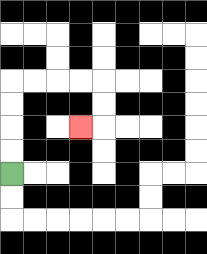{'start': '[0, 7]', 'end': '[3, 5]', 'path_directions': 'U,U,U,U,R,R,R,R,D,D,L', 'path_coordinates': '[[0, 7], [0, 6], [0, 5], [0, 4], [0, 3], [1, 3], [2, 3], [3, 3], [4, 3], [4, 4], [4, 5], [3, 5]]'}